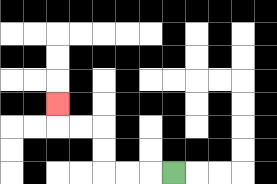{'start': '[7, 7]', 'end': '[2, 4]', 'path_directions': 'L,L,L,U,U,L,L,U', 'path_coordinates': '[[7, 7], [6, 7], [5, 7], [4, 7], [4, 6], [4, 5], [3, 5], [2, 5], [2, 4]]'}